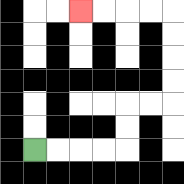{'start': '[1, 6]', 'end': '[3, 0]', 'path_directions': 'R,R,R,R,U,U,R,R,U,U,U,U,L,L,L,L', 'path_coordinates': '[[1, 6], [2, 6], [3, 6], [4, 6], [5, 6], [5, 5], [5, 4], [6, 4], [7, 4], [7, 3], [7, 2], [7, 1], [7, 0], [6, 0], [5, 0], [4, 0], [3, 0]]'}